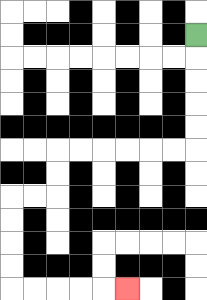{'start': '[8, 1]', 'end': '[5, 12]', 'path_directions': 'D,D,D,D,D,L,L,L,L,L,L,D,D,L,L,D,D,D,D,R,R,R,R,R', 'path_coordinates': '[[8, 1], [8, 2], [8, 3], [8, 4], [8, 5], [8, 6], [7, 6], [6, 6], [5, 6], [4, 6], [3, 6], [2, 6], [2, 7], [2, 8], [1, 8], [0, 8], [0, 9], [0, 10], [0, 11], [0, 12], [1, 12], [2, 12], [3, 12], [4, 12], [5, 12]]'}